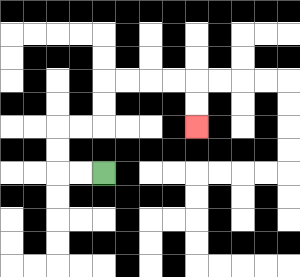{'start': '[4, 7]', 'end': '[8, 5]', 'path_directions': 'L,L,U,U,R,R,U,U,R,R,R,R,D,D', 'path_coordinates': '[[4, 7], [3, 7], [2, 7], [2, 6], [2, 5], [3, 5], [4, 5], [4, 4], [4, 3], [5, 3], [6, 3], [7, 3], [8, 3], [8, 4], [8, 5]]'}